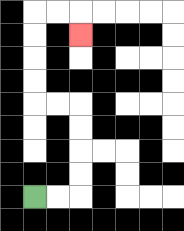{'start': '[1, 8]', 'end': '[3, 1]', 'path_directions': 'R,R,U,U,U,U,L,L,U,U,U,U,R,R,D', 'path_coordinates': '[[1, 8], [2, 8], [3, 8], [3, 7], [3, 6], [3, 5], [3, 4], [2, 4], [1, 4], [1, 3], [1, 2], [1, 1], [1, 0], [2, 0], [3, 0], [3, 1]]'}